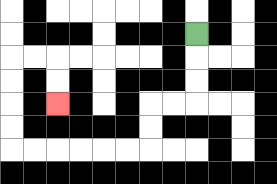{'start': '[8, 1]', 'end': '[2, 4]', 'path_directions': 'D,D,D,L,L,D,D,L,L,L,L,L,L,U,U,U,U,R,R,D,D', 'path_coordinates': '[[8, 1], [8, 2], [8, 3], [8, 4], [7, 4], [6, 4], [6, 5], [6, 6], [5, 6], [4, 6], [3, 6], [2, 6], [1, 6], [0, 6], [0, 5], [0, 4], [0, 3], [0, 2], [1, 2], [2, 2], [2, 3], [2, 4]]'}